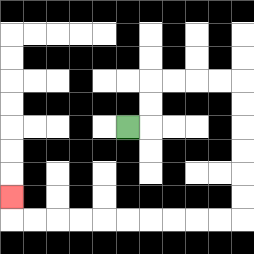{'start': '[5, 5]', 'end': '[0, 8]', 'path_directions': 'R,U,U,R,R,R,R,D,D,D,D,D,D,L,L,L,L,L,L,L,L,L,L,U', 'path_coordinates': '[[5, 5], [6, 5], [6, 4], [6, 3], [7, 3], [8, 3], [9, 3], [10, 3], [10, 4], [10, 5], [10, 6], [10, 7], [10, 8], [10, 9], [9, 9], [8, 9], [7, 9], [6, 9], [5, 9], [4, 9], [3, 9], [2, 9], [1, 9], [0, 9], [0, 8]]'}